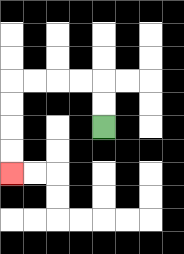{'start': '[4, 5]', 'end': '[0, 7]', 'path_directions': 'U,U,L,L,L,L,D,D,D,D', 'path_coordinates': '[[4, 5], [4, 4], [4, 3], [3, 3], [2, 3], [1, 3], [0, 3], [0, 4], [0, 5], [0, 6], [0, 7]]'}